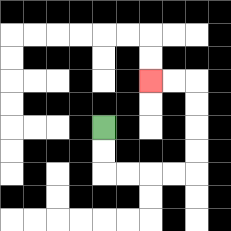{'start': '[4, 5]', 'end': '[6, 3]', 'path_directions': 'D,D,R,R,R,R,U,U,U,U,L,L', 'path_coordinates': '[[4, 5], [4, 6], [4, 7], [5, 7], [6, 7], [7, 7], [8, 7], [8, 6], [8, 5], [8, 4], [8, 3], [7, 3], [6, 3]]'}